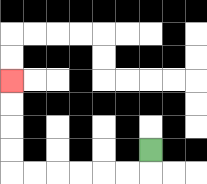{'start': '[6, 6]', 'end': '[0, 3]', 'path_directions': 'D,L,L,L,L,L,L,U,U,U,U', 'path_coordinates': '[[6, 6], [6, 7], [5, 7], [4, 7], [3, 7], [2, 7], [1, 7], [0, 7], [0, 6], [0, 5], [0, 4], [0, 3]]'}